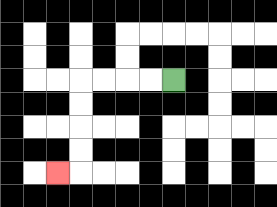{'start': '[7, 3]', 'end': '[2, 7]', 'path_directions': 'L,L,L,L,D,D,D,D,L', 'path_coordinates': '[[7, 3], [6, 3], [5, 3], [4, 3], [3, 3], [3, 4], [3, 5], [3, 6], [3, 7], [2, 7]]'}